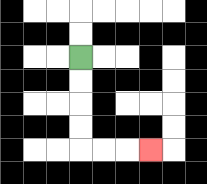{'start': '[3, 2]', 'end': '[6, 6]', 'path_directions': 'D,D,D,D,R,R,R', 'path_coordinates': '[[3, 2], [3, 3], [3, 4], [3, 5], [3, 6], [4, 6], [5, 6], [6, 6]]'}